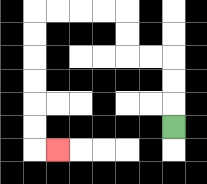{'start': '[7, 5]', 'end': '[2, 6]', 'path_directions': 'U,U,U,L,L,U,U,L,L,L,L,D,D,D,D,D,D,R', 'path_coordinates': '[[7, 5], [7, 4], [7, 3], [7, 2], [6, 2], [5, 2], [5, 1], [5, 0], [4, 0], [3, 0], [2, 0], [1, 0], [1, 1], [1, 2], [1, 3], [1, 4], [1, 5], [1, 6], [2, 6]]'}